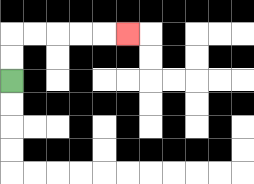{'start': '[0, 3]', 'end': '[5, 1]', 'path_directions': 'U,U,R,R,R,R,R', 'path_coordinates': '[[0, 3], [0, 2], [0, 1], [1, 1], [2, 1], [3, 1], [4, 1], [5, 1]]'}